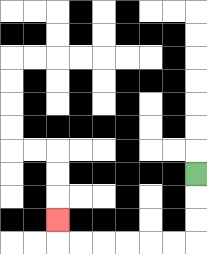{'start': '[8, 7]', 'end': '[2, 9]', 'path_directions': 'D,D,D,L,L,L,L,L,L,U', 'path_coordinates': '[[8, 7], [8, 8], [8, 9], [8, 10], [7, 10], [6, 10], [5, 10], [4, 10], [3, 10], [2, 10], [2, 9]]'}